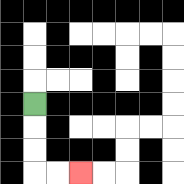{'start': '[1, 4]', 'end': '[3, 7]', 'path_directions': 'D,D,D,R,R', 'path_coordinates': '[[1, 4], [1, 5], [1, 6], [1, 7], [2, 7], [3, 7]]'}